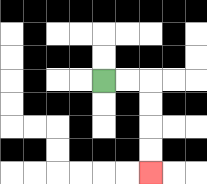{'start': '[4, 3]', 'end': '[6, 7]', 'path_directions': 'R,R,D,D,D,D', 'path_coordinates': '[[4, 3], [5, 3], [6, 3], [6, 4], [6, 5], [6, 6], [6, 7]]'}